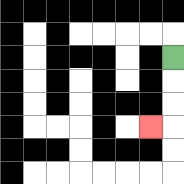{'start': '[7, 2]', 'end': '[6, 5]', 'path_directions': 'D,D,D,L', 'path_coordinates': '[[7, 2], [7, 3], [7, 4], [7, 5], [6, 5]]'}